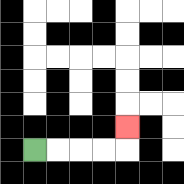{'start': '[1, 6]', 'end': '[5, 5]', 'path_directions': 'R,R,R,R,U', 'path_coordinates': '[[1, 6], [2, 6], [3, 6], [4, 6], [5, 6], [5, 5]]'}